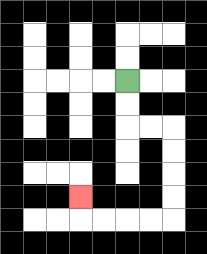{'start': '[5, 3]', 'end': '[3, 8]', 'path_directions': 'D,D,R,R,D,D,D,D,L,L,L,L,U', 'path_coordinates': '[[5, 3], [5, 4], [5, 5], [6, 5], [7, 5], [7, 6], [7, 7], [7, 8], [7, 9], [6, 9], [5, 9], [4, 9], [3, 9], [3, 8]]'}